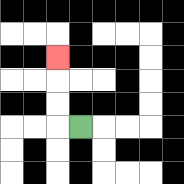{'start': '[3, 5]', 'end': '[2, 2]', 'path_directions': 'L,U,U,U', 'path_coordinates': '[[3, 5], [2, 5], [2, 4], [2, 3], [2, 2]]'}